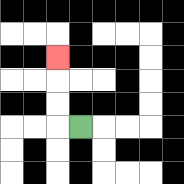{'start': '[3, 5]', 'end': '[2, 2]', 'path_directions': 'L,U,U,U', 'path_coordinates': '[[3, 5], [2, 5], [2, 4], [2, 3], [2, 2]]'}